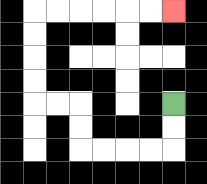{'start': '[7, 4]', 'end': '[7, 0]', 'path_directions': 'D,D,L,L,L,L,U,U,L,L,U,U,U,U,R,R,R,R,R,R', 'path_coordinates': '[[7, 4], [7, 5], [7, 6], [6, 6], [5, 6], [4, 6], [3, 6], [3, 5], [3, 4], [2, 4], [1, 4], [1, 3], [1, 2], [1, 1], [1, 0], [2, 0], [3, 0], [4, 0], [5, 0], [6, 0], [7, 0]]'}